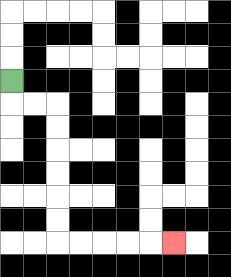{'start': '[0, 3]', 'end': '[7, 10]', 'path_directions': 'D,R,R,D,D,D,D,D,D,R,R,R,R,R', 'path_coordinates': '[[0, 3], [0, 4], [1, 4], [2, 4], [2, 5], [2, 6], [2, 7], [2, 8], [2, 9], [2, 10], [3, 10], [4, 10], [5, 10], [6, 10], [7, 10]]'}